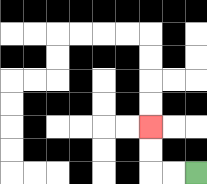{'start': '[8, 7]', 'end': '[6, 5]', 'path_directions': 'L,L,U,U', 'path_coordinates': '[[8, 7], [7, 7], [6, 7], [6, 6], [6, 5]]'}